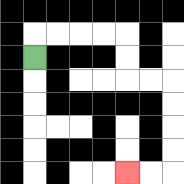{'start': '[1, 2]', 'end': '[5, 7]', 'path_directions': 'U,R,R,R,R,D,D,R,R,D,D,D,D,L,L', 'path_coordinates': '[[1, 2], [1, 1], [2, 1], [3, 1], [4, 1], [5, 1], [5, 2], [5, 3], [6, 3], [7, 3], [7, 4], [7, 5], [7, 6], [7, 7], [6, 7], [5, 7]]'}